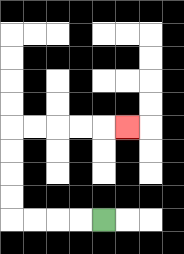{'start': '[4, 9]', 'end': '[5, 5]', 'path_directions': 'L,L,L,L,U,U,U,U,R,R,R,R,R', 'path_coordinates': '[[4, 9], [3, 9], [2, 9], [1, 9], [0, 9], [0, 8], [0, 7], [0, 6], [0, 5], [1, 5], [2, 5], [3, 5], [4, 5], [5, 5]]'}